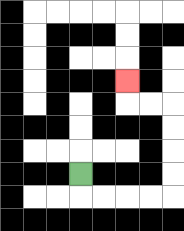{'start': '[3, 7]', 'end': '[5, 3]', 'path_directions': 'D,R,R,R,R,U,U,U,U,L,L,U', 'path_coordinates': '[[3, 7], [3, 8], [4, 8], [5, 8], [6, 8], [7, 8], [7, 7], [7, 6], [7, 5], [7, 4], [6, 4], [5, 4], [5, 3]]'}